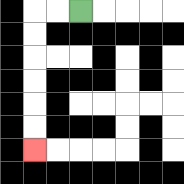{'start': '[3, 0]', 'end': '[1, 6]', 'path_directions': 'L,L,D,D,D,D,D,D', 'path_coordinates': '[[3, 0], [2, 0], [1, 0], [1, 1], [1, 2], [1, 3], [1, 4], [1, 5], [1, 6]]'}